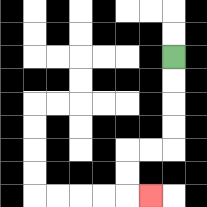{'start': '[7, 2]', 'end': '[6, 8]', 'path_directions': 'D,D,D,D,L,L,D,D,R', 'path_coordinates': '[[7, 2], [7, 3], [7, 4], [7, 5], [7, 6], [6, 6], [5, 6], [5, 7], [5, 8], [6, 8]]'}